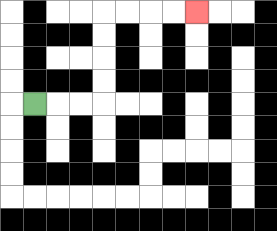{'start': '[1, 4]', 'end': '[8, 0]', 'path_directions': 'R,R,R,U,U,U,U,R,R,R,R', 'path_coordinates': '[[1, 4], [2, 4], [3, 4], [4, 4], [4, 3], [4, 2], [4, 1], [4, 0], [5, 0], [6, 0], [7, 0], [8, 0]]'}